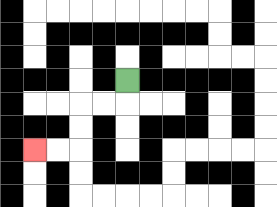{'start': '[5, 3]', 'end': '[1, 6]', 'path_directions': 'D,L,L,D,D,L,L', 'path_coordinates': '[[5, 3], [5, 4], [4, 4], [3, 4], [3, 5], [3, 6], [2, 6], [1, 6]]'}